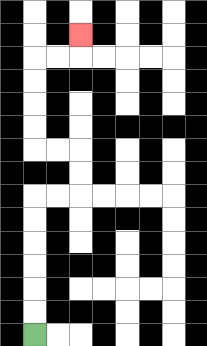{'start': '[1, 14]', 'end': '[3, 1]', 'path_directions': 'U,U,U,U,U,U,R,R,U,U,L,L,U,U,U,U,R,R,U', 'path_coordinates': '[[1, 14], [1, 13], [1, 12], [1, 11], [1, 10], [1, 9], [1, 8], [2, 8], [3, 8], [3, 7], [3, 6], [2, 6], [1, 6], [1, 5], [1, 4], [1, 3], [1, 2], [2, 2], [3, 2], [3, 1]]'}